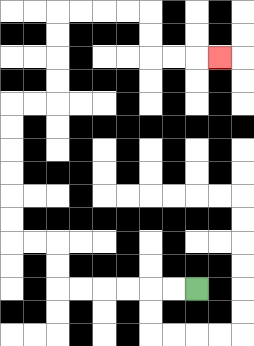{'start': '[8, 12]', 'end': '[9, 2]', 'path_directions': 'L,L,L,L,L,L,U,U,L,L,U,U,U,U,U,U,R,R,U,U,U,U,R,R,R,R,D,D,R,R,R', 'path_coordinates': '[[8, 12], [7, 12], [6, 12], [5, 12], [4, 12], [3, 12], [2, 12], [2, 11], [2, 10], [1, 10], [0, 10], [0, 9], [0, 8], [0, 7], [0, 6], [0, 5], [0, 4], [1, 4], [2, 4], [2, 3], [2, 2], [2, 1], [2, 0], [3, 0], [4, 0], [5, 0], [6, 0], [6, 1], [6, 2], [7, 2], [8, 2], [9, 2]]'}